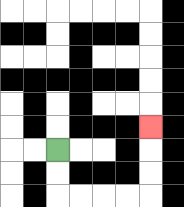{'start': '[2, 6]', 'end': '[6, 5]', 'path_directions': 'D,D,R,R,R,R,U,U,U', 'path_coordinates': '[[2, 6], [2, 7], [2, 8], [3, 8], [4, 8], [5, 8], [6, 8], [6, 7], [6, 6], [6, 5]]'}